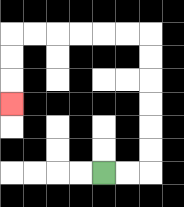{'start': '[4, 7]', 'end': '[0, 4]', 'path_directions': 'R,R,U,U,U,U,U,U,L,L,L,L,L,L,D,D,D', 'path_coordinates': '[[4, 7], [5, 7], [6, 7], [6, 6], [6, 5], [6, 4], [6, 3], [6, 2], [6, 1], [5, 1], [4, 1], [3, 1], [2, 1], [1, 1], [0, 1], [0, 2], [0, 3], [0, 4]]'}